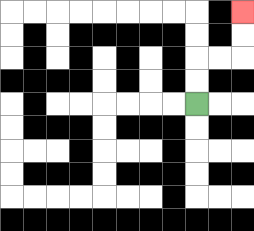{'start': '[8, 4]', 'end': '[10, 0]', 'path_directions': 'U,U,R,R,U,U', 'path_coordinates': '[[8, 4], [8, 3], [8, 2], [9, 2], [10, 2], [10, 1], [10, 0]]'}